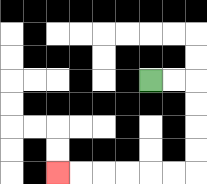{'start': '[6, 3]', 'end': '[2, 7]', 'path_directions': 'R,R,D,D,D,D,L,L,L,L,L,L', 'path_coordinates': '[[6, 3], [7, 3], [8, 3], [8, 4], [8, 5], [8, 6], [8, 7], [7, 7], [6, 7], [5, 7], [4, 7], [3, 7], [2, 7]]'}